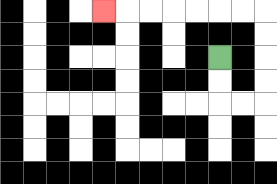{'start': '[9, 2]', 'end': '[4, 0]', 'path_directions': 'D,D,R,R,U,U,U,U,L,L,L,L,L,L,L', 'path_coordinates': '[[9, 2], [9, 3], [9, 4], [10, 4], [11, 4], [11, 3], [11, 2], [11, 1], [11, 0], [10, 0], [9, 0], [8, 0], [7, 0], [6, 0], [5, 0], [4, 0]]'}